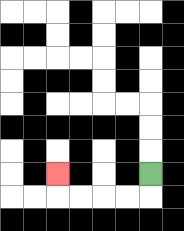{'start': '[6, 7]', 'end': '[2, 7]', 'path_directions': 'D,L,L,L,L,U', 'path_coordinates': '[[6, 7], [6, 8], [5, 8], [4, 8], [3, 8], [2, 8], [2, 7]]'}